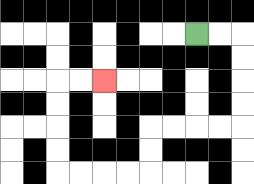{'start': '[8, 1]', 'end': '[4, 3]', 'path_directions': 'R,R,D,D,D,D,L,L,L,L,D,D,L,L,L,L,U,U,U,U,R,R', 'path_coordinates': '[[8, 1], [9, 1], [10, 1], [10, 2], [10, 3], [10, 4], [10, 5], [9, 5], [8, 5], [7, 5], [6, 5], [6, 6], [6, 7], [5, 7], [4, 7], [3, 7], [2, 7], [2, 6], [2, 5], [2, 4], [2, 3], [3, 3], [4, 3]]'}